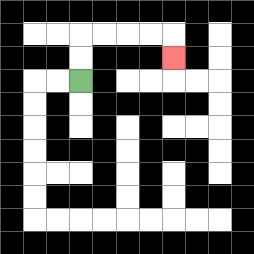{'start': '[3, 3]', 'end': '[7, 2]', 'path_directions': 'U,U,R,R,R,R,D', 'path_coordinates': '[[3, 3], [3, 2], [3, 1], [4, 1], [5, 1], [6, 1], [7, 1], [7, 2]]'}